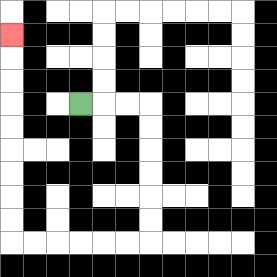{'start': '[3, 4]', 'end': '[0, 1]', 'path_directions': 'R,R,R,D,D,D,D,D,D,L,L,L,L,L,L,U,U,U,U,U,U,U,U,U', 'path_coordinates': '[[3, 4], [4, 4], [5, 4], [6, 4], [6, 5], [6, 6], [6, 7], [6, 8], [6, 9], [6, 10], [5, 10], [4, 10], [3, 10], [2, 10], [1, 10], [0, 10], [0, 9], [0, 8], [0, 7], [0, 6], [0, 5], [0, 4], [0, 3], [0, 2], [0, 1]]'}